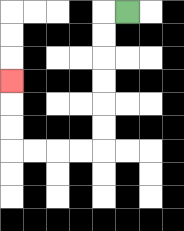{'start': '[5, 0]', 'end': '[0, 3]', 'path_directions': 'L,D,D,D,D,D,D,L,L,L,L,U,U,U', 'path_coordinates': '[[5, 0], [4, 0], [4, 1], [4, 2], [4, 3], [4, 4], [4, 5], [4, 6], [3, 6], [2, 6], [1, 6], [0, 6], [0, 5], [0, 4], [0, 3]]'}